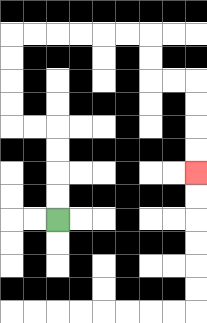{'start': '[2, 9]', 'end': '[8, 7]', 'path_directions': 'U,U,U,U,L,L,U,U,U,U,R,R,R,R,R,R,D,D,R,R,D,D,D,D', 'path_coordinates': '[[2, 9], [2, 8], [2, 7], [2, 6], [2, 5], [1, 5], [0, 5], [0, 4], [0, 3], [0, 2], [0, 1], [1, 1], [2, 1], [3, 1], [4, 1], [5, 1], [6, 1], [6, 2], [6, 3], [7, 3], [8, 3], [8, 4], [8, 5], [8, 6], [8, 7]]'}